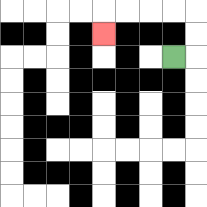{'start': '[7, 2]', 'end': '[4, 1]', 'path_directions': 'R,U,U,L,L,L,L,D', 'path_coordinates': '[[7, 2], [8, 2], [8, 1], [8, 0], [7, 0], [6, 0], [5, 0], [4, 0], [4, 1]]'}